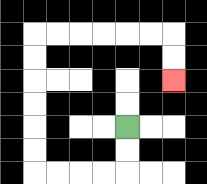{'start': '[5, 5]', 'end': '[7, 3]', 'path_directions': 'D,D,L,L,L,L,U,U,U,U,U,U,R,R,R,R,R,R,D,D', 'path_coordinates': '[[5, 5], [5, 6], [5, 7], [4, 7], [3, 7], [2, 7], [1, 7], [1, 6], [1, 5], [1, 4], [1, 3], [1, 2], [1, 1], [2, 1], [3, 1], [4, 1], [5, 1], [6, 1], [7, 1], [7, 2], [7, 3]]'}